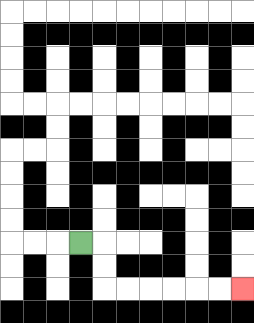{'start': '[3, 10]', 'end': '[10, 12]', 'path_directions': 'R,D,D,R,R,R,R,R,R', 'path_coordinates': '[[3, 10], [4, 10], [4, 11], [4, 12], [5, 12], [6, 12], [7, 12], [8, 12], [9, 12], [10, 12]]'}